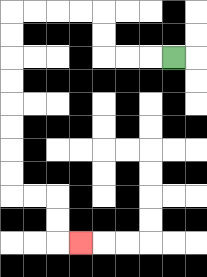{'start': '[7, 2]', 'end': '[3, 10]', 'path_directions': 'L,L,L,U,U,L,L,L,L,D,D,D,D,D,D,D,D,R,R,D,D,R', 'path_coordinates': '[[7, 2], [6, 2], [5, 2], [4, 2], [4, 1], [4, 0], [3, 0], [2, 0], [1, 0], [0, 0], [0, 1], [0, 2], [0, 3], [0, 4], [0, 5], [0, 6], [0, 7], [0, 8], [1, 8], [2, 8], [2, 9], [2, 10], [3, 10]]'}